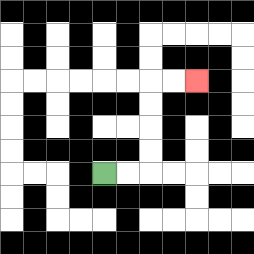{'start': '[4, 7]', 'end': '[8, 3]', 'path_directions': 'R,R,U,U,U,U,R,R', 'path_coordinates': '[[4, 7], [5, 7], [6, 7], [6, 6], [6, 5], [6, 4], [6, 3], [7, 3], [8, 3]]'}